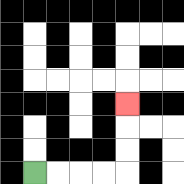{'start': '[1, 7]', 'end': '[5, 4]', 'path_directions': 'R,R,R,R,U,U,U', 'path_coordinates': '[[1, 7], [2, 7], [3, 7], [4, 7], [5, 7], [5, 6], [5, 5], [5, 4]]'}